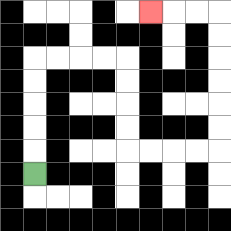{'start': '[1, 7]', 'end': '[6, 0]', 'path_directions': 'U,U,U,U,U,R,R,R,R,D,D,D,D,R,R,R,R,U,U,U,U,U,U,L,L,L', 'path_coordinates': '[[1, 7], [1, 6], [1, 5], [1, 4], [1, 3], [1, 2], [2, 2], [3, 2], [4, 2], [5, 2], [5, 3], [5, 4], [5, 5], [5, 6], [6, 6], [7, 6], [8, 6], [9, 6], [9, 5], [9, 4], [9, 3], [9, 2], [9, 1], [9, 0], [8, 0], [7, 0], [6, 0]]'}